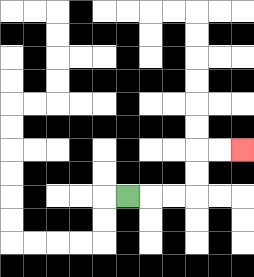{'start': '[5, 8]', 'end': '[10, 6]', 'path_directions': 'R,R,R,U,U,R,R', 'path_coordinates': '[[5, 8], [6, 8], [7, 8], [8, 8], [8, 7], [8, 6], [9, 6], [10, 6]]'}